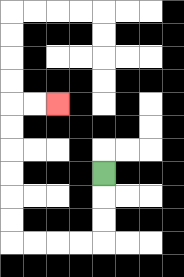{'start': '[4, 7]', 'end': '[2, 4]', 'path_directions': 'D,D,D,L,L,L,L,U,U,U,U,U,U,R,R', 'path_coordinates': '[[4, 7], [4, 8], [4, 9], [4, 10], [3, 10], [2, 10], [1, 10], [0, 10], [0, 9], [0, 8], [0, 7], [0, 6], [0, 5], [0, 4], [1, 4], [2, 4]]'}